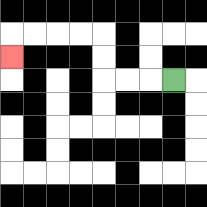{'start': '[7, 3]', 'end': '[0, 2]', 'path_directions': 'L,L,L,U,U,L,L,L,L,D', 'path_coordinates': '[[7, 3], [6, 3], [5, 3], [4, 3], [4, 2], [4, 1], [3, 1], [2, 1], [1, 1], [0, 1], [0, 2]]'}